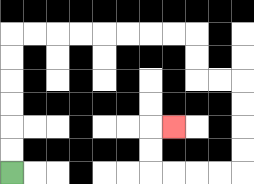{'start': '[0, 7]', 'end': '[7, 5]', 'path_directions': 'U,U,U,U,U,U,R,R,R,R,R,R,R,R,D,D,R,R,D,D,D,D,L,L,L,L,U,U,R', 'path_coordinates': '[[0, 7], [0, 6], [0, 5], [0, 4], [0, 3], [0, 2], [0, 1], [1, 1], [2, 1], [3, 1], [4, 1], [5, 1], [6, 1], [7, 1], [8, 1], [8, 2], [8, 3], [9, 3], [10, 3], [10, 4], [10, 5], [10, 6], [10, 7], [9, 7], [8, 7], [7, 7], [6, 7], [6, 6], [6, 5], [7, 5]]'}